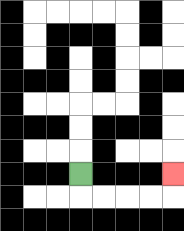{'start': '[3, 7]', 'end': '[7, 7]', 'path_directions': 'D,R,R,R,R,U', 'path_coordinates': '[[3, 7], [3, 8], [4, 8], [5, 8], [6, 8], [7, 8], [7, 7]]'}